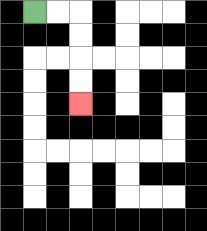{'start': '[1, 0]', 'end': '[3, 4]', 'path_directions': 'R,R,D,D,D,D', 'path_coordinates': '[[1, 0], [2, 0], [3, 0], [3, 1], [3, 2], [3, 3], [3, 4]]'}